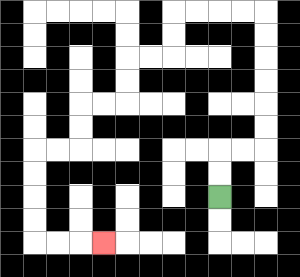{'start': '[9, 8]', 'end': '[4, 10]', 'path_directions': 'U,U,R,R,U,U,U,U,U,U,L,L,L,L,D,D,L,L,D,D,L,L,D,D,L,L,D,D,D,D,R,R,R', 'path_coordinates': '[[9, 8], [9, 7], [9, 6], [10, 6], [11, 6], [11, 5], [11, 4], [11, 3], [11, 2], [11, 1], [11, 0], [10, 0], [9, 0], [8, 0], [7, 0], [7, 1], [7, 2], [6, 2], [5, 2], [5, 3], [5, 4], [4, 4], [3, 4], [3, 5], [3, 6], [2, 6], [1, 6], [1, 7], [1, 8], [1, 9], [1, 10], [2, 10], [3, 10], [4, 10]]'}